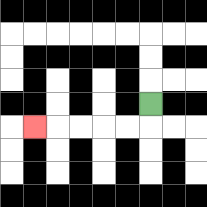{'start': '[6, 4]', 'end': '[1, 5]', 'path_directions': 'D,L,L,L,L,L', 'path_coordinates': '[[6, 4], [6, 5], [5, 5], [4, 5], [3, 5], [2, 5], [1, 5]]'}